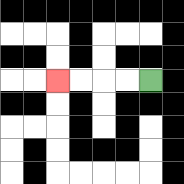{'start': '[6, 3]', 'end': '[2, 3]', 'path_directions': 'L,L,L,L', 'path_coordinates': '[[6, 3], [5, 3], [4, 3], [3, 3], [2, 3]]'}